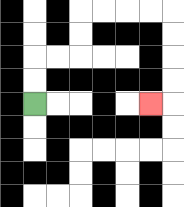{'start': '[1, 4]', 'end': '[6, 4]', 'path_directions': 'U,U,R,R,U,U,R,R,R,R,D,D,D,D,L', 'path_coordinates': '[[1, 4], [1, 3], [1, 2], [2, 2], [3, 2], [3, 1], [3, 0], [4, 0], [5, 0], [6, 0], [7, 0], [7, 1], [7, 2], [7, 3], [7, 4], [6, 4]]'}